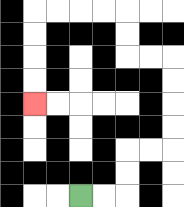{'start': '[3, 8]', 'end': '[1, 4]', 'path_directions': 'R,R,U,U,R,R,U,U,U,U,L,L,U,U,L,L,L,L,D,D,D,D', 'path_coordinates': '[[3, 8], [4, 8], [5, 8], [5, 7], [5, 6], [6, 6], [7, 6], [7, 5], [7, 4], [7, 3], [7, 2], [6, 2], [5, 2], [5, 1], [5, 0], [4, 0], [3, 0], [2, 0], [1, 0], [1, 1], [1, 2], [1, 3], [1, 4]]'}